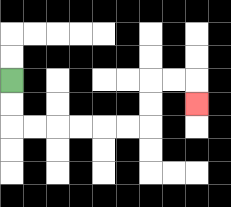{'start': '[0, 3]', 'end': '[8, 4]', 'path_directions': 'D,D,R,R,R,R,R,R,U,U,R,R,D', 'path_coordinates': '[[0, 3], [0, 4], [0, 5], [1, 5], [2, 5], [3, 5], [4, 5], [5, 5], [6, 5], [6, 4], [6, 3], [7, 3], [8, 3], [8, 4]]'}